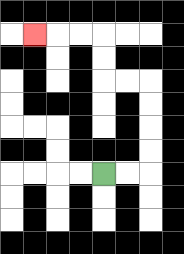{'start': '[4, 7]', 'end': '[1, 1]', 'path_directions': 'R,R,U,U,U,U,L,L,U,U,L,L,L', 'path_coordinates': '[[4, 7], [5, 7], [6, 7], [6, 6], [6, 5], [6, 4], [6, 3], [5, 3], [4, 3], [4, 2], [4, 1], [3, 1], [2, 1], [1, 1]]'}